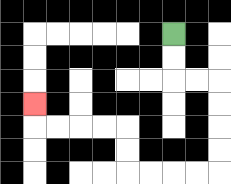{'start': '[7, 1]', 'end': '[1, 4]', 'path_directions': 'D,D,R,R,D,D,D,D,L,L,L,L,U,U,L,L,L,L,U', 'path_coordinates': '[[7, 1], [7, 2], [7, 3], [8, 3], [9, 3], [9, 4], [9, 5], [9, 6], [9, 7], [8, 7], [7, 7], [6, 7], [5, 7], [5, 6], [5, 5], [4, 5], [3, 5], [2, 5], [1, 5], [1, 4]]'}